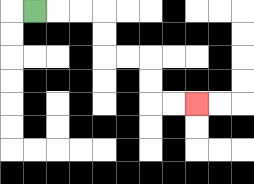{'start': '[1, 0]', 'end': '[8, 4]', 'path_directions': 'R,R,R,D,D,R,R,D,D,R,R', 'path_coordinates': '[[1, 0], [2, 0], [3, 0], [4, 0], [4, 1], [4, 2], [5, 2], [6, 2], [6, 3], [6, 4], [7, 4], [8, 4]]'}